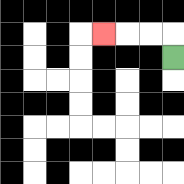{'start': '[7, 2]', 'end': '[4, 1]', 'path_directions': 'U,L,L,L', 'path_coordinates': '[[7, 2], [7, 1], [6, 1], [5, 1], [4, 1]]'}